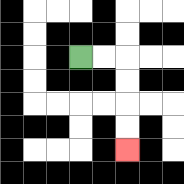{'start': '[3, 2]', 'end': '[5, 6]', 'path_directions': 'R,R,D,D,D,D', 'path_coordinates': '[[3, 2], [4, 2], [5, 2], [5, 3], [5, 4], [5, 5], [5, 6]]'}